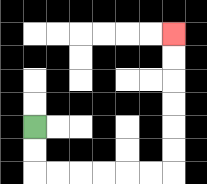{'start': '[1, 5]', 'end': '[7, 1]', 'path_directions': 'D,D,R,R,R,R,R,R,U,U,U,U,U,U', 'path_coordinates': '[[1, 5], [1, 6], [1, 7], [2, 7], [3, 7], [4, 7], [5, 7], [6, 7], [7, 7], [7, 6], [7, 5], [7, 4], [7, 3], [7, 2], [7, 1]]'}